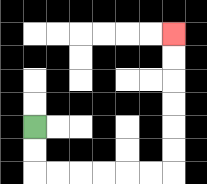{'start': '[1, 5]', 'end': '[7, 1]', 'path_directions': 'D,D,R,R,R,R,R,R,U,U,U,U,U,U', 'path_coordinates': '[[1, 5], [1, 6], [1, 7], [2, 7], [3, 7], [4, 7], [5, 7], [6, 7], [7, 7], [7, 6], [7, 5], [7, 4], [7, 3], [7, 2], [7, 1]]'}